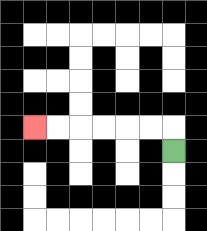{'start': '[7, 6]', 'end': '[1, 5]', 'path_directions': 'U,L,L,L,L,L,L', 'path_coordinates': '[[7, 6], [7, 5], [6, 5], [5, 5], [4, 5], [3, 5], [2, 5], [1, 5]]'}